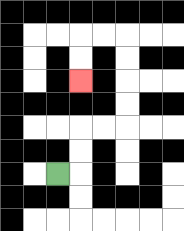{'start': '[2, 7]', 'end': '[3, 3]', 'path_directions': 'R,U,U,R,R,U,U,U,U,L,L,D,D', 'path_coordinates': '[[2, 7], [3, 7], [3, 6], [3, 5], [4, 5], [5, 5], [5, 4], [5, 3], [5, 2], [5, 1], [4, 1], [3, 1], [3, 2], [3, 3]]'}